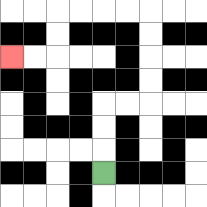{'start': '[4, 7]', 'end': '[0, 2]', 'path_directions': 'U,U,U,R,R,U,U,U,U,L,L,L,L,D,D,L,L', 'path_coordinates': '[[4, 7], [4, 6], [4, 5], [4, 4], [5, 4], [6, 4], [6, 3], [6, 2], [6, 1], [6, 0], [5, 0], [4, 0], [3, 0], [2, 0], [2, 1], [2, 2], [1, 2], [0, 2]]'}